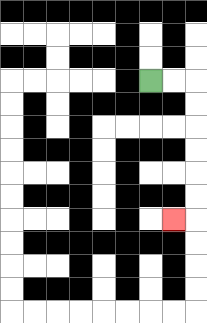{'start': '[6, 3]', 'end': '[7, 9]', 'path_directions': 'R,R,D,D,D,D,D,D,L', 'path_coordinates': '[[6, 3], [7, 3], [8, 3], [8, 4], [8, 5], [8, 6], [8, 7], [8, 8], [8, 9], [7, 9]]'}